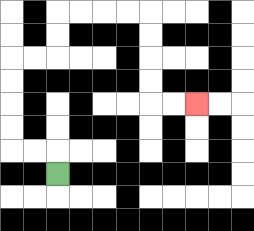{'start': '[2, 7]', 'end': '[8, 4]', 'path_directions': 'U,L,L,U,U,U,U,R,R,U,U,R,R,R,R,D,D,D,D,R,R', 'path_coordinates': '[[2, 7], [2, 6], [1, 6], [0, 6], [0, 5], [0, 4], [0, 3], [0, 2], [1, 2], [2, 2], [2, 1], [2, 0], [3, 0], [4, 0], [5, 0], [6, 0], [6, 1], [6, 2], [6, 3], [6, 4], [7, 4], [8, 4]]'}